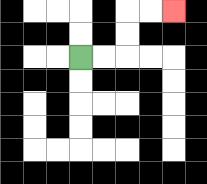{'start': '[3, 2]', 'end': '[7, 0]', 'path_directions': 'R,R,U,U,R,R', 'path_coordinates': '[[3, 2], [4, 2], [5, 2], [5, 1], [5, 0], [6, 0], [7, 0]]'}